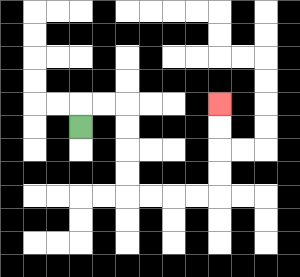{'start': '[3, 5]', 'end': '[9, 4]', 'path_directions': 'U,R,R,D,D,D,D,R,R,R,R,U,U,U,U', 'path_coordinates': '[[3, 5], [3, 4], [4, 4], [5, 4], [5, 5], [5, 6], [5, 7], [5, 8], [6, 8], [7, 8], [8, 8], [9, 8], [9, 7], [9, 6], [9, 5], [9, 4]]'}